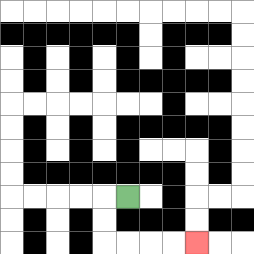{'start': '[5, 8]', 'end': '[8, 10]', 'path_directions': 'L,D,D,R,R,R,R', 'path_coordinates': '[[5, 8], [4, 8], [4, 9], [4, 10], [5, 10], [6, 10], [7, 10], [8, 10]]'}